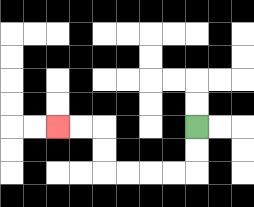{'start': '[8, 5]', 'end': '[2, 5]', 'path_directions': 'D,D,L,L,L,L,U,U,L,L', 'path_coordinates': '[[8, 5], [8, 6], [8, 7], [7, 7], [6, 7], [5, 7], [4, 7], [4, 6], [4, 5], [3, 5], [2, 5]]'}